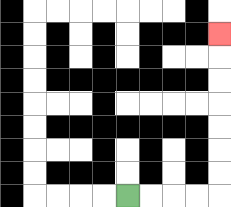{'start': '[5, 8]', 'end': '[9, 1]', 'path_directions': 'R,R,R,R,U,U,U,U,U,U,U', 'path_coordinates': '[[5, 8], [6, 8], [7, 8], [8, 8], [9, 8], [9, 7], [9, 6], [9, 5], [9, 4], [9, 3], [9, 2], [9, 1]]'}